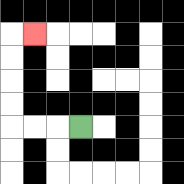{'start': '[3, 5]', 'end': '[1, 1]', 'path_directions': 'L,L,L,U,U,U,U,R', 'path_coordinates': '[[3, 5], [2, 5], [1, 5], [0, 5], [0, 4], [0, 3], [0, 2], [0, 1], [1, 1]]'}